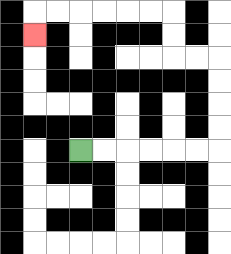{'start': '[3, 6]', 'end': '[1, 1]', 'path_directions': 'R,R,R,R,R,R,U,U,U,U,L,L,U,U,L,L,L,L,L,L,D', 'path_coordinates': '[[3, 6], [4, 6], [5, 6], [6, 6], [7, 6], [8, 6], [9, 6], [9, 5], [9, 4], [9, 3], [9, 2], [8, 2], [7, 2], [7, 1], [7, 0], [6, 0], [5, 0], [4, 0], [3, 0], [2, 0], [1, 0], [1, 1]]'}